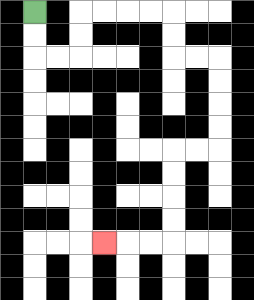{'start': '[1, 0]', 'end': '[4, 10]', 'path_directions': 'D,D,R,R,U,U,R,R,R,R,D,D,R,R,D,D,D,D,L,L,D,D,D,D,L,L,L', 'path_coordinates': '[[1, 0], [1, 1], [1, 2], [2, 2], [3, 2], [3, 1], [3, 0], [4, 0], [5, 0], [6, 0], [7, 0], [7, 1], [7, 2], [8, 2], [9, 2], [9, 3], [9, 4], [9, 5], [9, 6], [8, 6], [7, 6], [7, 7], [7, 8], [7, 9], [7, 10], [6, 10], [5, 10], [4, 10]]'}